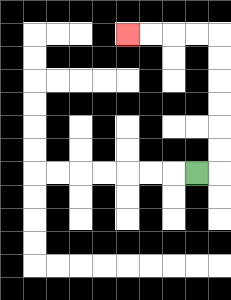{'start': '[8, 7]', 'end': '[5, 1]', 'path_directions': 'R,U,U,U,U,U,U,L,L,L,L', 'path_coordinates': '[[8, 7], [9, 7], [9, 6], [9, 5], [9, 4], [9, 3], [9, 2], [9, 1], [8, 1], [7, 1], [6, 1], [5, 1]]'}